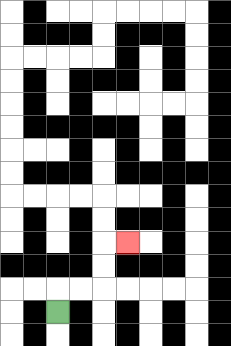{'start': '[2, 13]', 'end': '[5, 10]', 'path_directions': 'U,R,R,U,U,R', 'path_coordinates': '[[2, 13], [2, 12], [3, 12], [4, 12], [4, 11], [4, 10], [5, 10]]'}